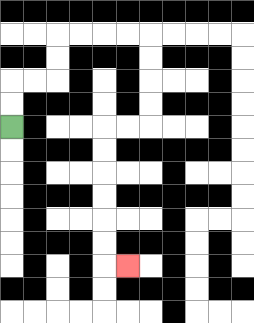{'start': '[0, 5]', 'end': '[5, 11]', 'path_directions': 'U,U,R,R,U,U,R,R,R,R,D,D,D,D,L,L,D,D,D,D,D,D,R', 'path_coordinates': '[[0, 5], [0, 4], [0, 3], [1, 3], [2, 3], [2, 2], [2, 1], [3, 1], [4, 1], [5, 1], [6, 1], [6, 2], [6, 3], [6, 4], [6, 5], [5, 5], [4, 5], [4, 6], [4, 7], [4, 8], [4, 9], [4, 10], [4, 11], [5, 11]]'}